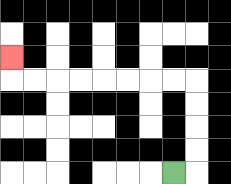{'start': '[7, 7]', 'end': '[0, 2]', 'path_directions': 'R,U,U,U,U,L,L,L,L,L,L,L,L,U', 'path_coordinates': '[[7, 7], [8, 7], [8, 6], [8, 5], [8, 4], [8, 3], [7, 3], [6, 3], [5, 3], [4, 3], [3, 3], [2, 3], [1, 3], [0, 3], [0, 2]]'}